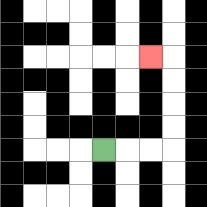{'start': '[4, 6]', 'end': '[6, 2]', 'path_directions': 'R,R,R,U,U,U,U,L', 'path_coordinates': '[[4, 6], [5, 6], [6, 6], [7, 6], [7, 5], [7, 4], [7, 3], [7, 2], [6, 2]]'}